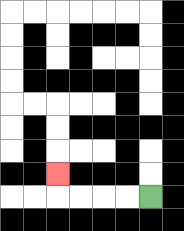{'start': '[6, 8]', 'end': '[2, 7]', 'path_directions': 'L,L,L,L,U', 'path_coordinates': '[[6, 8], [5, 8], [4, 8], [3, 8], [2, 8], [2, 7]]'}